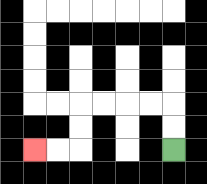{'start': '[7, 6]', 'end': '[1, 6]', 'path_directions': 'U,U,L,L,L,L,D,D,L,L', 'path_coordinates': '[[7, 6], [7, 5], [7, 4], [6, 4], [5, 4], [4, 4], [3, 4], [3, 5], [3, 6], [2, 6], [1, 6]]'}